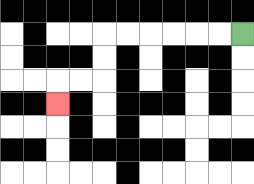{'start': '[10, 1]', 'end': '[2, 4]', 'path_directions': 'L,L,L,L,L,L,D,D,L,L,D', 'path_coordinates': '[[10, 1], [9, 1], [8, 1], [7, 1], [6, 1], [5, 1], [4, 1], [4, 2], [4, 3], [3, 3], [2, 3], [2, 4]]'}